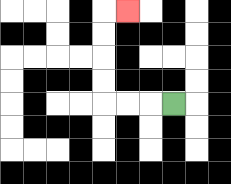{'start': '[7, 4]', 'end': '[5, 0]', 'path_directions': 'L,L,L,U,U,U,U,R', 'path_coordinates': '[[7, 4], [6, 4], [5, 4], [4, 4], [4, 3], [4, 2], [4, 1], [4, 0], [5, 0]]'}